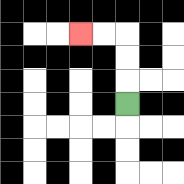{'start': '[5, 4]', 'end': '[3, 1]', 'path_directions': 'U,U,U,L,L', 'path_coordinates': '[[5, 4], [5, 3], [5, 2], [5, 1], [4, 1], [3, 1]]'}